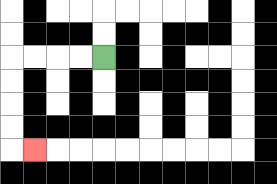{'start': '[4, 2]', 'end': '[1, 6]', 'path_directions': 'L,L,L,L,D,D,D,D,R', 'path_coordinates': '[[4, 2], [3, 2], [2, 2], [1, 2], [0, 2], [0, 3], [0, 4], [0, 5], [0, 6], [1, 6]]'}